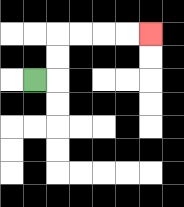{'start': '[1, 3]', 'end': '[6, 1]', 'path_directions': 'R,U,U,R,R,R,R', 'path_coordinates': '[[1, 3], [2, 3], [2, 2], [2, 1], [3, 1], [4, 1], [5, 1], [6, 1]]'}